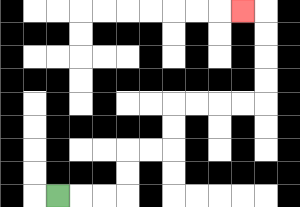{'start': '[2, 8]', 'end': '[10, 0]', 'path_directions': 'R,R,R,U,U,R,R,U,U,R,R,R,R,U,U,U,U,L', 'path_coordinates': '[[2, 8], [3, 8], [4, 8], [5, 8], [5, 7], [5, 6], [6, 6], [7, 6], [7, 5], [7, 4], [8, 4], [9, 4], [10, 4], [11, 4], [11, 3], [11, 2], [11, 1], [11, 0], [10, 0]]'}